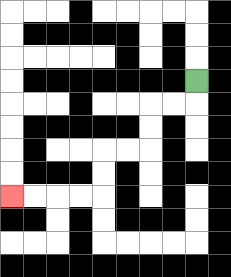{'start': '[8, 3]', 'end': '[0, 8]', 'path_directions': 'D,L,L,D,D,L,L,D,D,L,L,L,L', 'path_coordinates': '[[8, 3], [8, 4], [7, 4], [6, 4], [6, 5], [6, 6], [5, 6], [4, 6], [4, 7], [4, 8], [3, 8], [2, 8], [1, 8], [0, 8]]'}